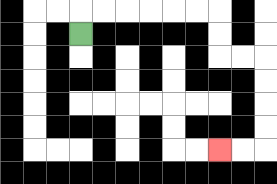{'start': '[3, 1]', 'end': '[9, 6]', 'path_directions': 'U,R,R,R,R,R,R,D,D,R,R,D,D,D,D,L,L', 'path_coordinates': '[[3, 1], [3, 0], [4, 0], [5, 0], [6, 0], [7, 0], [8, 0], [9, 0], [9, 1], [9, 2], [10, 2], [11, 2], [11, 3], [11, 4], [11, 5], [11, 6], [10, 6], [9, 6]]'}